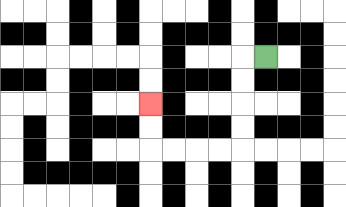{'start': '[11, 2]', 'end': '[6, 4]', 'path_directions': 'L,D,D,D,D,L,L,L,L,U,U', 'path_coordinates': '[[11, 2], [10, 2], [10, 3], [10, 4], [10, 5], [10, 6], [9, 6], [8, 6], [7, 6], [6, 6], [6, 5], [6, 4]]'}